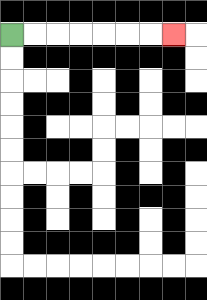{'start': '[0, 1]', 'end': '[7, 1]', 'path_directions': 'R,R,R,R,R,R,R', 'path_coordinates': '[[0, 1], [1, 1], [2, 1], [3, 1], [4, 1], [5, 1], [6, 1], [7, 1]]'}